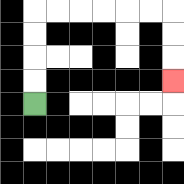{'start': '[1, 4]', 'end': '[7, 3]', 'path_directions': 'U,U,U,U,R,R,R,R,R,R,D,D,D', 'path_coordinates': '[[1, 4], [1, 3], [1, 2], [1, 1], [1, 0], [2, 0], [3, 0], [4, 0], [5, 0], [6, 0], [7, 0], [7, 1], [7, 2], [7, 3]]'}